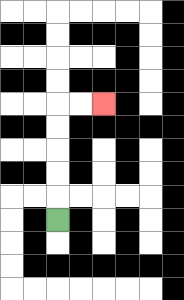{'start': '[2, 9]', 'end': '[4, 4]', 'path_directions': 'U,U,U,U,U,R,R', 'path_coordinates': '[[2, 9], [2, 8], [2, 7], [2, 6], [2, 5], [2, 4], [3, 4], [4, 4]]'}